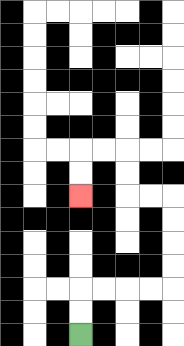{'start': '[3, 14]', 'end': '[3, 8]', 'path_directions': 'U,U,R,R,R,R,U,U,U,U,L,L,U,U,L,L,D,D', 'path_coordinates': '[[3, 14], [3, 13], [3, 12], [4, 12], [5, 12], [6, 12], [7, 12], [7, 11], [7, 10], [7, 9], [7, 8], [6, 8], [5, 8], [5, 7], [5, 6], [4, 6], [3, 6], [3, 7], [3, 8]]'}